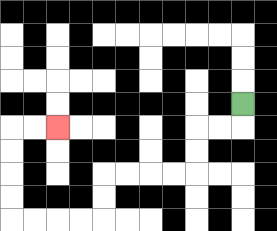{'start': '[10, 4]', 'end': '[2, 5]', 'path_directions': 'D,L,L,D,D,L,L,L,L,D,D,L,L,L,L,U,U,U,U,R,R', 'path_coordinates': '[[10, 4], [10, 5], [9, 5], [8, 5], [8, 6], [8, 7], [7, 7], [6, 7], [5, 7], [4, 7], [4, 8], [4, 9], [3, 9], [2, 9], [1, 9], [0, 9], [0, 8], [0, 7], [0, 6], [0, 5], [1, 5], [2, 5]]'}